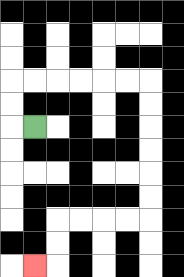{'start': '[1, 5]', 'end': '[1, 11]', 'path_directions': 'L,U,U,R,R,R,R,R,R,D,D,D,D,D,D,L,L,L,L,D,D,L', 'path_coordinates': '[[1, 5], [0, 5], [0, 4], [0, 3], [1, 3], [2, 3], [3, 3], [4, 3], [5, 3], [6, 3], [6, 4], [6, 5], [6, 6], [6, 7], [6, 8], [6, 9], [5, 9], [4, 9], [3, 9], [2, 9], [2, 10], [2, 11], [1, 11]]'}